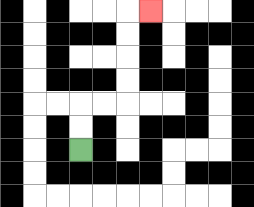{'start': '[3, 6]', 'end': '[6, 0]', 'path_directions': 'U,U,R,R,U,U,U,U,R', 'path_coordinates': '[[3, 6], [3, 5], [3, 4], [4, 4], [5, 4], [5, 3], [5, 2], [5, 1], [5, 0], [6, 0]]'}